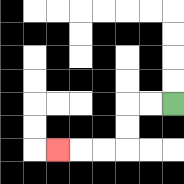{'start': '[7, 4]', 'end': '[2, 6]', 'path_directions': 'L,L,D,D,L,L,L', 'path_coordinates': '[[7, 4], [6, 4], [5, 4], [5, 5], [5, 6], [4, 6], [3, 6], [2, 6]]'}